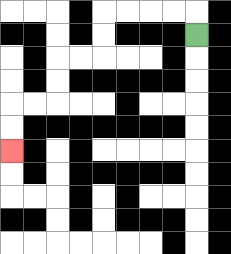{'start': '[8, 1]', 'end': '[0, 6]', 'path_directions': 'U,L,L,L,L,D,D,L,L,D,D,L,L,D,D', 'path_coordinates': '[[8, 1], [8, 0], [7, 0], [6, 0], [5, 0], [4, 0], [4, 1], [4, 2], [3, 2], [2, 2], [2, 3], [2, 4], [1, 4], [0, 4], [0, 5], [0, 6]]'}